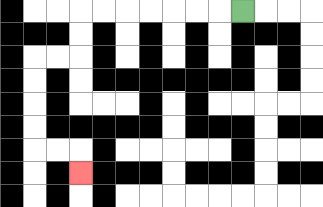{'start': '[10, 0]', 'end': '[3, 7]', 'path_directions': 'L,L,L,L,L,L,L,D,D,L,L,D,D,D,D,R,R,D', 'path_coordinates': '[[10, 0], [9, 0], [8, 0], [7, 0], [6, 0], [5, 0], [4, 0], [3, 0], [3, 1], [3, 2], [2, 2], [1, 2], [1, 3], [1, 4], [1, 5], [1, 6], [2, 6], [3, 6], [3, 7]]'}